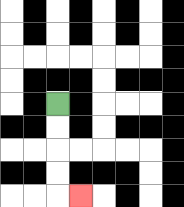{'start': '[2, 4]', 'end': '[3, 8]', 'path_directions': 'D,D,D,D,R', 'path_coordinates': '[[2, 4], [2, 5], [2, 6], [2, 7], [2, 8], [3, 8]]'}